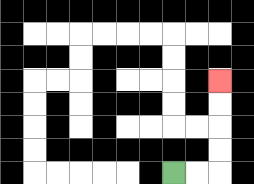{'start': '[7, 7]', 'end': '[9, 3]', 'path_directions': 'R,R,U,U,U,U', 'path_coordinates': '[[7, 7], [8, 7], [9, 7], [9, 6], [9, 5], [9, 4], [9, 3]]'}